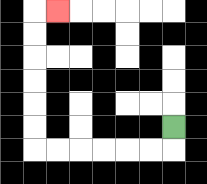{'start': '[7, 5]', 'end': '[2, 0]', 'path_directions': 'D,L,L,L,L,L,L,U,U,U,U,U,U,R', 'path_coordinates': '[[7, 5], [7, 6], [6, 6], [5, 6], [4, 6], [3, 6], [2, 6], [1, 6], [1, 5], [1, 4], [1, 3], [1, 2], [1, 1], [1, 0], [2, 0]]'}